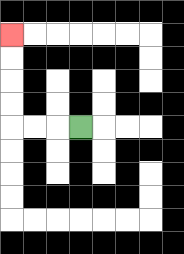{'start': '[3, 5]', 'end': '[0, 1]', 'path_directions': 'L,L,L,U,U,U,U', 'path_coordinates': '[[3, 5], [2, 5], [1, 5], [0, 5], [0, 4], [0, 3], [0, 2], [0, 1]]'}